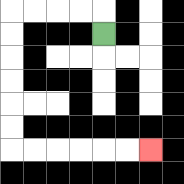{'start': '[4, 1]', 'end': '[6, 6]', 'path_directions': 'U,L,L,L,L,D,D,D,D,D,D,R,R,R,R,R,R', 'path_coordinates': '[[4, 1], [4, 0], [3, 0], [2, 0], [1, 0], [0, 0], [0, 1], [0, 2], [0, 3], [0, 4], [0, 5], [0, 6], [1, 6], [2, 6], [3, 6], [4, 6], [5, 6], [6, 6]]'}